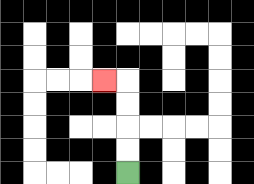{'start': '[5, 7]', 'end': '[4, 3]', 'path_directions': 'U,U,U,U,L', 'path_coordinates': '[[5, 7], [5, 6], [5, 5], [5, 4], [5, 3], [4, 3]]'}